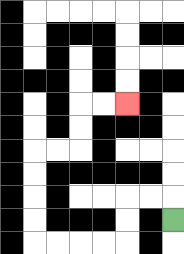{'start': '[7, 9]', 'end': '[5, 4]', 'path_directions': 'U,L,L,D,D,L,L,L,L,U,U,U,U,R,R,U,U,R,R', 'path_coordinates': '[[7, 9], [7, 8], [6, 8], [5, 8], [5, 9], [5, 10], [4, 10], [3, 10], [2, 10], [1, 10], [1, 9], [1, 8], [1, 7], [1, 6], [2, 6], [3, 6], [3, 5], [3, 4], [4, 4], [5, 4]]'}